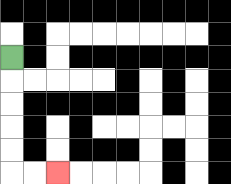{'start': '[0, 2]', 'end': '[2, 7]', 'path_directions': 'D,D,D,D,D,R,R', 'path_coordinates': '[[0, 2], [0, 3], [0, 4], [0, 5], [0, 6], [0, 7], [1, 7], [2, 7]]'}